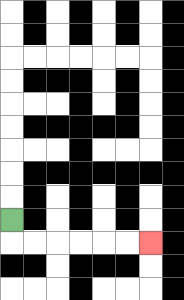{'start': '[0, 9]', 'end': '[6, 10]', 'path_directions': 'D,R,R,R,R,R,R', 'path_coordinates': '[[0, 9], [0, 10], [1, 10], [2, 10], [3, 10], [4, 10], [5, 10], [6, 10]]'}